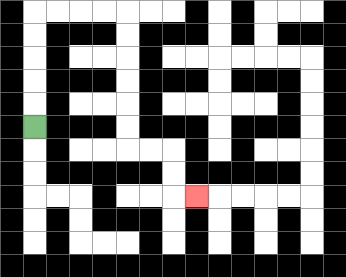{'start': '[1, 5]', 'end': '[8, 8]', 'path_directions': 'U,U,U,U,U,R,R,R,R,D,D,D,D,D,D,R,R,D,D,R', 'path_coordinates': '[[1, 5], [1, 4], [1, 3], [1, 2], [1, 1], [1, 0], [2, 0], [3, 0], [4, 0], [5, 0], [5, 1], [5, 2], [5, 3], [5, 4], [5, 5], [5, 6], [6, 6], [7, 6], [7, 7], [7, 8], [8, 8]]'}